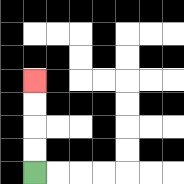{'start': '[1, 7]', 'end': '[1, 3]', 'path_directions': 'U,U,U,U', 'path_coordinates': '[[1, 7], [1, 6], [1, 5], [1, 4], [1, 3]]'}